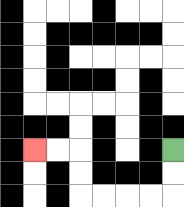{'start': '[7, 6]', 'end': '[1, 6]', 'path_directions': 'D,D,L,L,L,L,U,U,L,L', 'path_coordinates': '[[7, 6], [7, 7], [7, 8], [6, 8], [5, 8], [4, 8], [3, 8], [3, 7], [3, 6], [2, 6], [1, 6]]'}